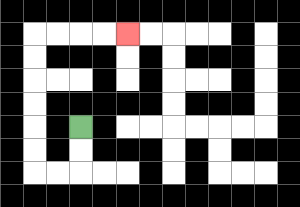{'start': '[3, 5]', 'end': '[5, 1]', 'path_directions': 'D,D,L,L,U,U,U,U,U,U,R,R,R,R', 'path_coordinates': '[[3, 5], [3, 6], [3, 7], [2, 7], [1, 7], [1, 6], [1, 5], [1, 4], [1, 3], [1, 2], [1, 1], [2, 1], [3, 1], [4, 1], [5, 1]]'}